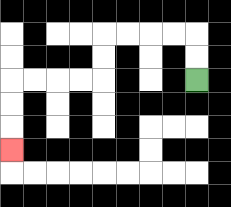{'start': '[8, 3]', 'end': '[0, 6]', 'path_directions': 'U,U,L,L,L,L,D,D,L,L,L,L,D,D,D', 'path_coordinates': '[[8, 3], [8, 2], [8, 1], [7, 1], [6, 1], [5, 1], [4, 1], [4, 2], [4, 3], [3, 3], [2, 3], [1, 3], [0, 3], [0, 4], [0, 5], [0, 6]]'}